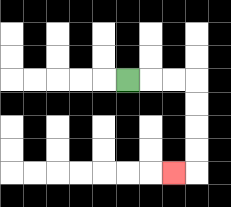{'start': '[5, 3]', 'end': '[7, 7]', 'path_directions': 'R,R,R,D,D,D,D,L', 'path_coordinates': '[[5, 3], [6, 3], [7, 3], [8, 3], [8, 4], [8, 5], [8, 6], [8, 7], [7, 7]]'}